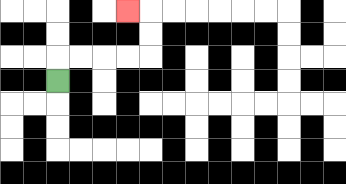{'start': '[2, 3]', 'end': '[5, 0]', 'path_directions': 'U,R,R,R,R,U,U,L', 'path_coordinates': '[[2, 3], [2, 2], [3, 2], [4, 2], [5, 2], [6, 2], [6, 1], [6, 0], [5, 0]]'}